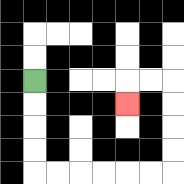{'start': '[1, 3]', 'end': '[5, 4]', 'path_directions': 'D,D,D,D,R,R,R,R,R,R,U,U,U,U,L,L,D', 'path_coordinates': '[[1, 3], [1, 4], [1, 5], [1, 6], [1, 7], [2, 7], [3, 7], [4, 7], [5, 7], [6, 7], [7, 7], [7, 6], [7, 5], [7, 4], [7, 3], [6, 3], [5, 3], [5, 4]]'}